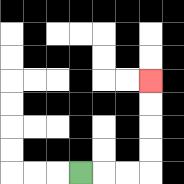{'start': '[3, 7]', 'end': '[6, 3]', 'path_directions': 'R,R,R,U,U,U,U', 'path_coordinates': '[[3, 7], [4, 7], [5, 7], [6, 7], [6, 6], [6, 5], [6, 4], [6, 3]]'}